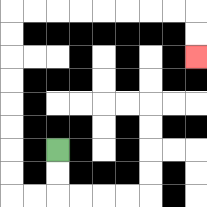{'start': '[2, 6]', 'end': '[8, 2]', 'path_directions': 'D,D,L,L,U,U,U,U,U,U,U,U,R,R,R,R,R,R,R,R,D,D', 'path_coordinates': '[[2, 6], [2, 7], [2, 8], [1, 8], [0, 8], [0, 7], [0, 6], [0, 5], [0, 4], [0, 3], [0, 2], [0, 1], [0, 0], [1, 0], [2, 0], [3, 0], [4, 0], [5, 0], [6, 0], [7, 0], [8, 0], [8, 1], [8, 2]]'}